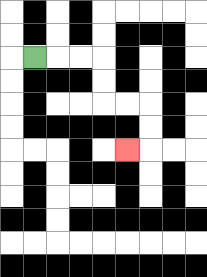{'start': '[1, 2]', 'end': '[5, 6]', 'path_directions': 'R,R,R,D,D,R,R,D,D,L', 'path_coordinates': '[[1, 2], [2, 2], [3, 2], [4, 2], [4, 3], [4, 4], [5, 4], [6, 4], [6, 5], [6, 6], [5, 6]]'}